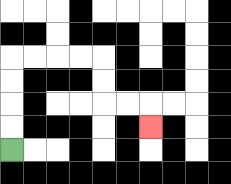{'start': '[0, 6]', 'end': '[6, 5]', 'path_directions': 'U,U,U,U,R,R,R,R,D,D,R,R,D', 'path_coordinates': '[[0, 6], [0, 5], [0, 4], [0, 3], [0, 2], [1, 2], [2, 2], [3, 2], [4, 2], [4, 3], [4, 4], [5, 4], [6, 4], [6, 5]]'}